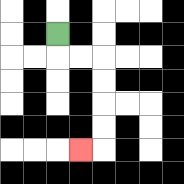{'start': '[2, 1]', 'end': '[3, 6]', 'path_directions': 'D,R,R,D,D,D,D,L', 'path_coordinates': '[[2, 1], [2, 2], [3, 2], [4, 2], [4, 3], [4, 4], [4, 5], [4, 6], [3, 6]]'}